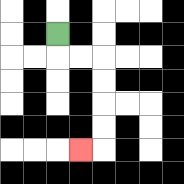{'start': '[2, 1]', 'end': '[3, 6]', 'path_directions': 'D,R,R,D,D,D,D,L', 'path_coordinates': '[[2, 1], [2, 2], [3, 2], [4, 2], [4, 3], [4, 4], [4, 5], [4, 6], [3, 6]]'}